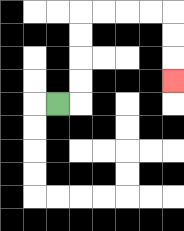{'start': '[2, 4]', 'end': '[7, 3]', 'path_directions': 'R,U,U,U,U,R,R,R,R,D,D,D', 'path_coordinates': '[[2, 4], [3, 4], [3, 3], [3, 2], [3, 1], [3, 0], [4, 0], [5, 0], [6, 0], [7, 0], [7, 1], [7, 2], [7, 3]]'}